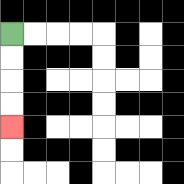{'start': '[0, 1]', 'end': '[0, 5]', 'path_directions': 'D,D,D,D', 'path_coordinates': '[[0, 1], [0, 2], [0, 3], [0, 4], [0, 5]]'}